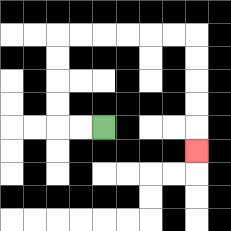{'start': '[4, 5]', 'end': '[8, 6]', 'path_directions': 'L,L,U,U,U,U,R,R,R,R,R,R,D,D,D,D,D', 'path_coordinates': '[[4, 5], [3, 5], [2, 5], [2, 4], [2, 3], [2, 2], [2, 1], [3, 1], [4, 1], [5, 1], [6, 1], [7, 1], [8, 1], [8, 2], [8, 3], [8, 4], [8, 5], [8, 6]]'}